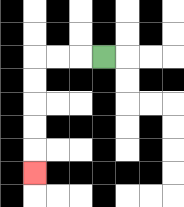{'start': '[4, 2]', 'end': '[1, 7]', 'path_directions': 'L,L,L,D,D,D,D,D', 'path_coordinates': '[[4, 2], [3, 2], [2, 2], [1, 2], [1, 3], [1, 4], [1, 5], [1, 6], [1, 7]]'}